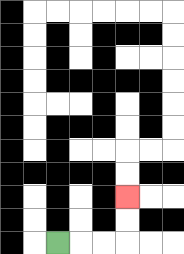{'start': '[2, 10]', 'end': '[5, 8]', 'path_directions': 'R,R,R,U,U', 'path_coordinates': '[[2, 10], [3, 10], [4, 10], [5, 10], [5, 9], [5, 8]]'}